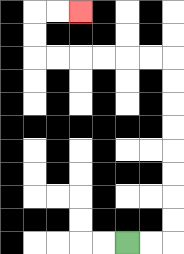{'start': '[5, 10]', 'end': '[3, 0]', 'path_directions': 'R,R,U,U,U,U,U,U,U,U,L,L,L,L,L,L,U,U,R,R', 'path_coordinates': '[[5, 10], [6, 10], [7, 10], [7, 9], [7, 8], [7, 7], [7, 6], [7, 5], [7, 4], [7, 3], [7, 2], [6, 2], [5, 2], [4, 2], [3, 2], [2, 2], [1, 2], [1, 1], [1, 0], [2, 0], [3, 0]]'}